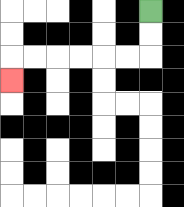{'start': '[6, 0]', 'end': '[0, 3]', 'path_directions': 'D,D,L,L,L,L,L,L,D', 'path_coordinates': '[[6, 0], [6, 1], [6, 2], [5, 2], [4, 2], [3, 2], [2, 2], [1, 2], [0, 2], [0, 3]]'}